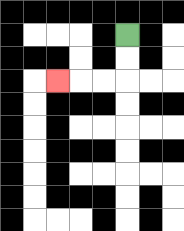{'start': '[5, 1]', 'end': '[2, 3]', 'path_directions': 'D,D,L,L,L', 'path_coordinates': '[[5, 1], [5, 2], [5, 3], [4, 3], [3, 3], [2, 3]]'}